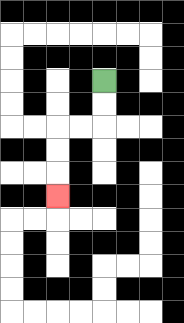{'start': '[4, 3]', 'end': '[2, 8]', 'path_directions': 'D,D,L,L,D,D,D', 'path_coordinates': '[[4, 3], [4, 4], [4, 5], [3, 5], [2, 5], [2, 6], [2, 7], [2, 8]]'}